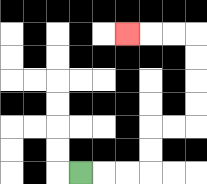{'start': '[3, 7]', 'end': '[5, 1]', 'path_directions': 'R,R,R,U,U,R,R,U,U,U,U,L,L,L', 'path_coordinates': '[[3, 7], [4, 7], [5, 7], [6, 7], [6, 6], [6, 5], [7, 5], [8, 5], [8, 4], [8, 3], [8, 2], [8, 1], [7, 1], [6, 1], [5, 1]]'}